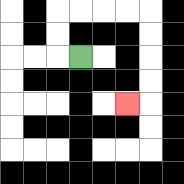{'start': '[3, 2]', 'end': '[5, 4]', 'path_directions': 'L,U,U,R,R,R,R,D,D,D,D,L', 'path_coordinates': '[[3, 2], [2, 2], [2, 1], [2, 0], [3, 0], [4, 0], [5, 0], [6, 0], [6, 1], [6, 2], [6, 3], [6, 4], [5, 4]]'}